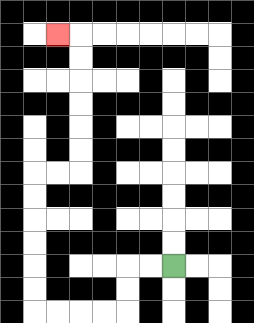{'start': '[7, 11]', 'end': '[2, 1]', 'path_directions': 'L,L,D,D,L,L,L,L,U,U,U,U,U,U,R,R,U,U,U,U,U,U,L', 'path_coordinates': '[[7, 11], [6, 11], [5, 11], [5, 12], [5, 13], [4, 13], [3, 13], [2, 13], [1, 13], [1, 12], [1, 11], [1, 10], [1, 9], [1, 8], [1, 7], [2, 7], [3, 7], [3, 6], [3, 5], [3, 4], [3, 3], [3, 2], [3, 1], [2, 1]]'}